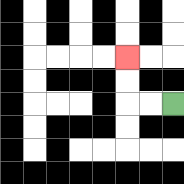{'start': '[7, 4]', 'end': '[5, 2]', 'path_directions': 'L,L,U,U', 'path_coordinates': '[[7, 4], [6, 4], [5, 4], [5, 3], [5, 2]]'}